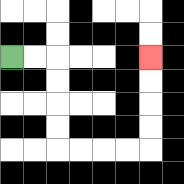{'start': '[0, 2]', 'end': '[6, 2]', 'path_directions': 'R,R,D,D,D,D,R,R,R,R,U,U,U,U', 'path_coordinates': '[[0, 2], [1, 2], [2, 2], [2, 3], [2, 4], [2, 5], [2, 6], [3, 6], [4, 6], [5, 6], [6, 6], [6, 5], [6, 4], [6, 3], [6, 2]]'}